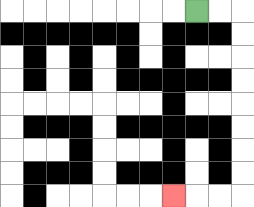{'start': '[8, 0]', 'end': '[7, 8]', 'path_directions': 'R,R,D,D,D,D,D,D,D,D,L,L,L', 'path_coordinates': '[[8, 0], [9, 0], [10, 0], [10, 1], [10, 2], [10, 3], [10, 4], [10, 5], [10, 6], [10, 7], [10, 8], [9, 8], [8, 8], [7, 8]]'}